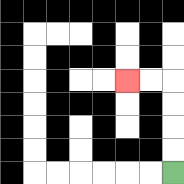{'start': '[7, 7]', 'end': '[5, 3]', 'path_directions': 'U,U,U,U,L,L', 'path_coordinates': '[[7, 7], [7, 6], [7, 5], [7, 4], [7, 3], [6, 3], [5, 3]]'}